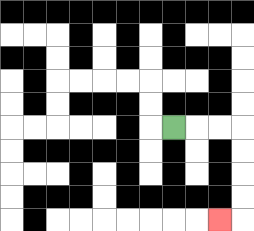{'start': '[7, 5]', 'end': '[9, 9]', 'path_directions': 'R,R,R,D,D,D,D,L', 'path_coordinates': '[[7, 5], [8, 5], [9, 5], [10, 5], [10, 6], [10, 7], [10, 8], [10, 9], [9, 9]]'}